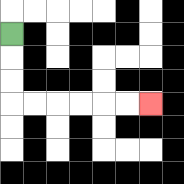{'start': '[0, 1]', 'end': '[6, 4]', 'path_directions': 'D,D,D,R,R,R,R,R,R', 'path_coordinates': '[[0, 1], [0, 2], [0, 3], [0, 4], [1, 4], [2, 4], [3, 4], [4, 4], [5, 4], [6, 4]]'}